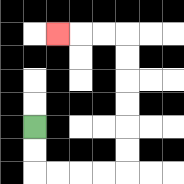{'start': '[1, 5]', 'end': '[2, 1]', 'path_directions': 'D,D,R,R,R,R,U,U,U,U,U,U,L,L,L', 'path_coordinates': '[[1, 5], [1, 6], [1, 7], [2, 7], [3, 7], [4, 7], [5, 7], [5, 6], [5, 5], [5, 4], [5, 3], [5, 2], [5, 1], [4, 1], [3, 1], [2, 1]]'}